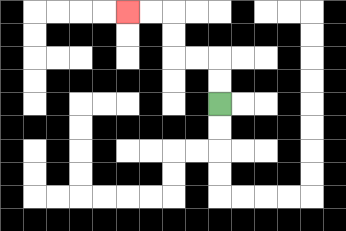{'start': '[9, 4]', 'end': '[5, 0]', 'path_directions': 'U,U,L,L,U,U,L,L', 'path_coordinates': '[[9, 4], [9, 3], [9, 2], [8, 2], [7, 2], [7, 1], [7, 0], [6, 0], [5, 0]]'}